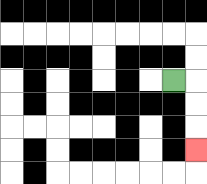{'start': '[7, 3]', 'end': '[8, 6]', 'path_directions': 'R,D,D,D', 'path_coordinates': '[[7, 3], [8, 3], [8, 4], [8, 5], [8, 6]]'}